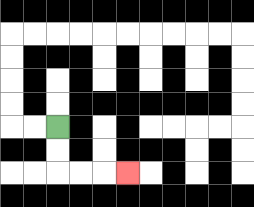{'start': '[2, 5]', 'end': '[5, 7]', 'path_directions': 'D,D,R,R,R', 'path_coordinates': '[[2, 5], [2, 6], [2, 7], [3, 7], [4, 7], [5, 7]]'}